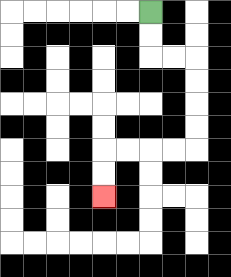{'start': '[6, 0]', 'end': '[4, 8]', 'path_directions': 'D,D,R,R,D,D,D,D,L,L,L,L,D,D', 'path_coordinates': '[[6, 0], [6, 1], [6, 2], [7, 2], [8, 2], [8, 3], [8, 4], [8, 5], [8, 6], [7, 6], [6, 6], [5, 6], [4, 6], [4, 7], [4, 8]]'}